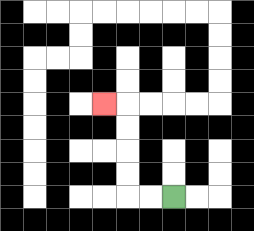{'start': '[7, 8]', 'end': '[4, 4]', 'path_directions': 'L,L,U,U,U,U,L', 'path_coordinates': '[[7, 8], [6, 8], [5, 8], [5, 7], [5, 6], [5, 5], [5, 4], [4, 4]]'}